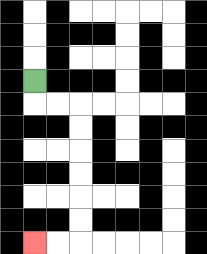{'start': '[1, 3]', 'end': '[1, 10]', 'path_directions': 'D,R,R,D,D,D,D,D,D,L,L', 'path_coordinates': '[[1, 3], [1, 4], [2, 4], [3, 4], [3, 5], [3, 6], [3, 7], [3, 8], [3, 9], [3, 10], [2, 10], [1, 10]]'}